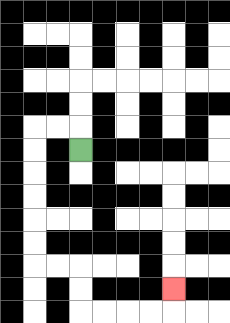{'start': '[3, 6]', 'end': '[7, 12]', 'path_directions': 'U,L,L,D,D,D,D,D,D,R,R,D,D,R,R,R,R,U', 'path_coordinates': '[[3, 6], [3, 5], [2, 5], [1, 5], [1, 6], [1, 7], [1, 8], [1, 9], [1, 10], [1, 11], [2, 11], [3, 11], [3, 12], [3, 13], [4, 13], [5, 13], [6, 13], [7, 13], [7, 12]]'}